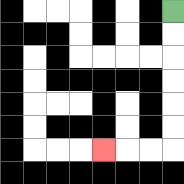{'start': '[7, 0]', 'end': '[4, 6]', 'path_directions': 'D,D,D,D,D,D,L,L,L', 'path_coordinates': '[[7, 0], [7, 1], [7, 2], [7, 3], [7, 4], [7, 5], [7, 6], [6, 6], [5, 6], [4, 6]]'}